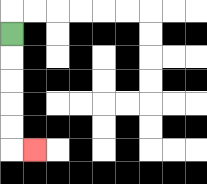{'start': '[0, 1]', 'end': '[1, 6]', 'path_directions': 'D,D,D,D,D,R', 'path_coordinates': '[[0, 1], [0, 2], [0, 3], [0, 4], [0, 5], [0, 6], [1, 6]]'}